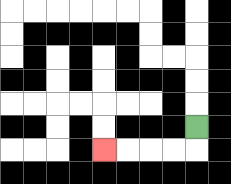{'start': '[8, 5]', 'end': '[4, 6]', 'path_directions': 'D,L,L,L,L', 'path_coordinates': '[[8, 5], [8, 6], [7, 6], [6, 6], [5, 6], [4, 6]]'}